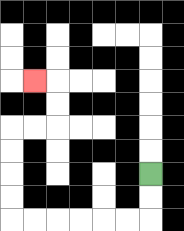{'start': '[6, 7]', 'end': '[1, 3]', 'path_directions': 'D,D,L,L,L,L,L,L,U,U,U,U,R,R,U,U,L', 'path_coordinates': '[[6, 7], [6, 8], [6, 9], [5, 9], [4, 9], [3, 9], [2, 9], [1, 9], [0, 9], [0, 8], [0, 7], [0, 6], [0, 5], [1, 5], [2, 5], [2, 4], [2, 3], [1, 3]]'}